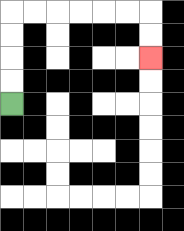{'start': '[0, 4]', 'end': '[6, 2]', 'path_directions': 'U,U,U,U,R,R,R,R,R,R,D,D', 'path_coordinates': '[[0, 4], [0, 3], [0, 2], [0, 1], [0, 0], [1, 0], [2, 0], [3, 0], [4, 0], [5, 0], [6, 0], [6, 1], [6, 2]]'}